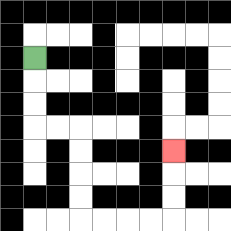{'start': '[1, 2]', 'end': '[7, 6]', 'path_directions': 'D,D,D,R,R,D,D,D,D,R,R,R,R,U,U,U', 'path_coordinates': '[[1, 2], [1, 3], [1, 4], [1, 5], [2, 5], [3, 5], [3, 6], [3, 7], [3, 8], [3, 9], [4, 9], [5, 9], [6, 9], [7, 9], [7, 8], [7, 7], [7, 6]]'}